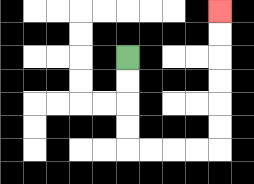{'start': '[5, 2]', 'end': '[9, 0]', 'path_directions': 'D,D,D,D,R,R,R,R,U,U,U,U,U,U', 'path_coordinates': '[[5, 2], [5, 3], [5, 4], [5, 5], [5, 6], [6, 6], [7, 6], [8, 6], [9, 6], [9, 5], [9, 4], [9, 3], [9, 2], [9, 1], [9, 0]]'}